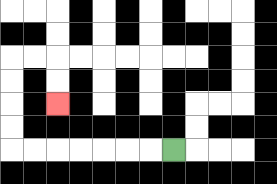{'start': '[7, 6]', 'end': '[2, 4]', 'path_directions': 'L,L,L,L,L,L,L,U,U,U,U,R,R,D,D', 'path_coordinates': '[[7, 6], [6, 6], [5, 6], [4, 6], [3, 6], [2, 6], [1, 6], [0, 6], [0, 5], [0, 4], [0, 3], [0, 2], [1, 2], [2, 2], [2, 3], [2, 4]]'}